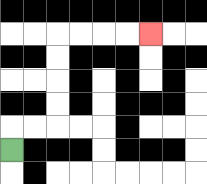{'start': '[0, 6]', 'end': '[6, 1]', 'path_directions': 'U,R,R,U,U,U,U,R,R,R,R', 'path_coordinates': '[[0, 6], [0, 5], [1, 5], [2, 5], [2, 4], [2, 3], [2, 2], [2, 1], [3, 1], [4, 1], [5, 1], [6, 1]]'}